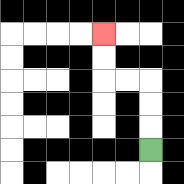{'start': '[6, 6]', 'end': '[4, 1]', 'path_directions': 'U,U,U,L,L,U,U', 'path_coordinates': '[[6, 6], [6, 5], [6, 4], [6, 3], [5, 3], [4, 3], [4, 2], [4, 1]]'}